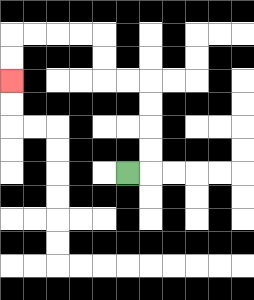{'start': '[5, 7]', 'end': '[0, 3]', 'path_directions': 'R,U,U,U,U,L,L,U,U,L,L,L,L,D,D', 'path_coordinates': '[[5, 7], [6, 7], [6, 6], [6, 5], [6, 4], [6, 3], [5, 3], [4, 3], [4, 2], [4, 1], [3, 1], [2, 1], [1, 1], [0, 1], [0, 2], [0, 3]]'}